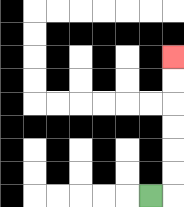{'start': '[6, 8]', 'end': '[7, 2]', 'path_directions': 'R,U,U,U,U,U,U', 'path_coordinates': '[[6, 8], [7, 8], [7, 7], [7, 6], [7, 5], [7, 4], [7, 3], [7, 2]]'}